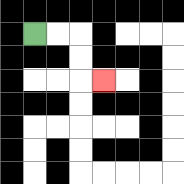{'start': '[1, 1]', 'end': '[4, 3]', 'path_directions': 'R,R,D,D,R', 'path_coordinates': '[[1, 1], [2, 1], [3, 1], [3, 2], [3, 3], [4, 3]]'}